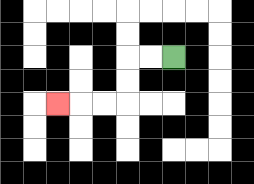{'start': '[7, 2]', 'end': '[2, 4]', 'path_directions': 'L,L,D,D,L,L,L', 'path_coordinates': '[[7, 2], [6, 2], [5, 2], [5, 3], [5, 4], [4, 4], [3, 4], [2, 4]]'}